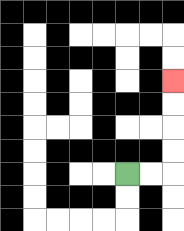{'start': '[5, 7]', 'end': '[7, 3]', 'path_directions': 'R,R,U,U,U,U', 'path_coordinates': '[[5, 7], [6, 7], [7, 7], [7, 6], [7, 5], [7, 4], [7, 3]]'}